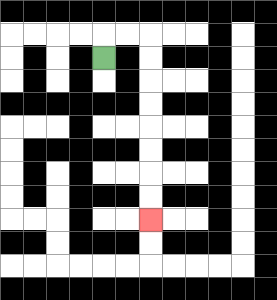{'start': '[4, 2]', 'end': '[6, 9]', 'path_directions': 'U,R,R,D,D,D,D,D,D,D,D', 'path_coordinates': '[[4, 2], [4, 1], [5, 1], [6, 1], [6, 2], [6, 3], [6, 4], [6, 5], [6, 6], [6, 7], [6, 8], [6, 9]]'}